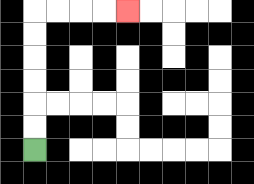{'start': '[1, 6]', 'end': '[5, 0]', 'path_directions': 'U,U,U,U,U,U,R,R,R,R', 'path_coordinates': '[[1, 6], [1, 5], [1, 4], [1, 3], [1, 2], [1, 1], [1, 0], [2, 0], [3, 0], [4, 0], [5, 0]]'}